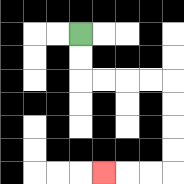{'start': '[3, 1]', 'end': '[4, 7]', 'path_directions': 'D,D,R,R,R,R,D,D,D,D,L,L,L', 'path_coordinates': '[[3, 1], [3, 2], [3, 3], [4, 3], [5, 3], [6, 3], [7, 3], [7, 4], [7, 5], [7, 6], [7, 7], [6, 7], [5, 7], [4, 7]]'}